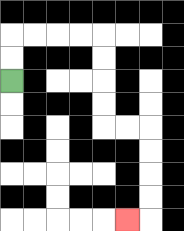{'start': '[0, 3]', 'end': '[5, 9]', 'path_directions': 'U,U,R,R,R,R,D,D,D,D,R,R,D,D,D,D,L', 'path_coordinates': '[[0, 3], [0, 2], [0, 1], [1, 1], [2, 1], [3, 1], [4, 1], [4, 2], [4, 3], [4, 4], [4, 5], [5, 5], [6, 5], [6, 6], [6, 7], [6, 8], [6, 9], [5, 9]]'}